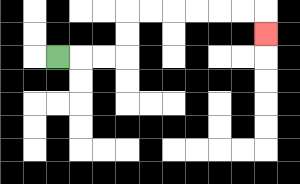{'start': '[2, 2]', 'end': '[11, 1]', 'path_directions': 'R,R,R,U,U,R,R,R,R,R,R,D', 'path_coordinates': '[[2, 2], [3, 2], [4, 2], [5, 2], [5, 1], [5, 0], [6, 0], [7, 0], [8, 0], [9, 0], [10, 0], [11, 0], [11, 1]]'}